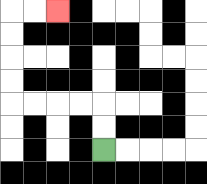{'start': '[4, 6]', 'end': '[2, 0]', 'path_directions': 'U,U,L,L,L,L,U,U,U,U,R,R', 'path_coordinates': '[[4, 6], [4, 5], [4, 4], [3, 4], [2, 4], [1, 4], [0, 4], [0, 3], [0, 2], [0, 1], [0, 0], [1, 0], [2, 0]]'}